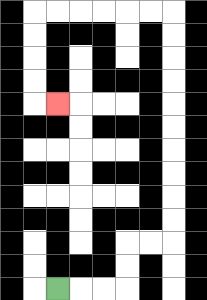{'start': '[2, 12]', 'end': '[2, 4]', 'path_directions': 'R,R,R,U,U,R,R,U,U,U,U,U,U,U,U,U,U,L,L,L,L,L,L,D,D,D,D,R', 'path_coordinates': '[[2, 12], [3, 12], [4, 12], [5, 12], [5, 11], [5, 10], [6, 10], [7, 10], [7, 9], [7, 8], [7, 7], [7, 6], [7, 5], [7, 4], [7, 3], [7, 2], [7, 1], [7, 0], [6, 0], [5, 0], [4, 0], [3, 0], [2, 0], [1, 0], [1, 1], [1, 2], [1, 3], [1, 4], [2, 4]]'}